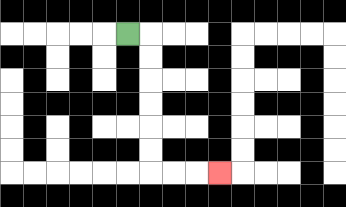{'start': '[5, 1]', 'end': '[9, 7]', 'path_directions': 'R,D,D,D,D,D,D,R,R,R', 'path_coordinates': '[[5, 1], [6, 1], [6, 2], [6, 3], [6, 4], [6, 5], [6, 6], [6, 7], [7, 7], [8, 7], [9, 7]]'}